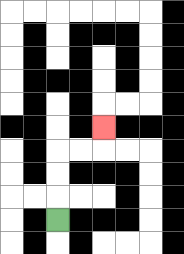{'start': '[2, 9]', 'end': '[4, 5]', 'path_directions': 'U,U,U,R,R,U', 'path_coordinates': '[[2, 9], [2, 8], [2, 7], [2, 6], [3, 6], [4, 6], [4, 5]]'}